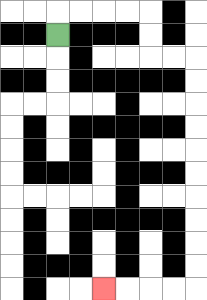{'start': '[2, 1]', 'end': '[4, 12]', 'path_directions': 'U,R,R,R,R,D,D,R,R,D,D,D,D,D,D,D,D,D,D,L,L,L,L', 'path_coordinates': '[[2, 1], [2, 0], [3, 0], [4, 0], [5, 0], [6, 0], [6, 1], [6, 2], [7, 2], [8, 2], [8, 3], [8, 4], [8, 5], [8, 6], [8, 7], [8, 8], [8, 9], [8, 10], [8, 11], [8, 12], [7, 12], [6, 12], [5, 12], [4, 12]]'}